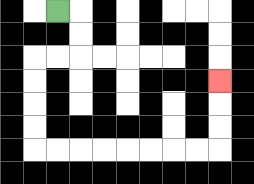{'start': '[2, 0]', 'end': '[9, 3]', 'path_directions': 'R,D,D,L,L,D,D,D,D,R,R,R,R,R,R,R,R,U,U,U', 'path_coordinates': '[[2, 0], [3, 0], [3, 1], [3, 2], [2, 2], [1, 2], [1, 3], [1, 4], [1, 5], [1, 6], [2, 6], [3, 6], [4, 6], [5, 6], [6, 6], [7, 6], [8, 6], [9, 6], [9, 5], [9, 4], [9, 3]]'}